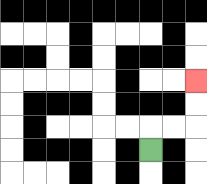{'start': '[6, 6]', 'end': '[8, 3]', 'path_directions': 'U,R,R,U,U', 'path_coordinates': '[[6, 6], [6, 5], [7, 5], [8, 5], [8, 4], [8, 3]]'}